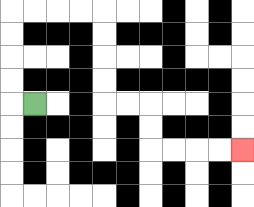{'start': '[1, 4]', 'end': '[10, 6]', 'path_directions': 'L,U,U,U,U,R,R,R,R,D,D,D,D,R,R,D,D,R,R,R,R', 'path_coordinates': '[[1, 4], [0, 4], [0, 3], [0, 2], [0, 1], [0, 0], [1, 0], [2, 0], [3, 0], [4, 0], [4, 1], [4, 2], [4, 3], [4, 4], [5, 4], [6, 4], [6, 5], [6, 6], [7, 6], [8, 6], [9, 6], [10, 6]]'}